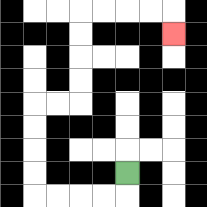{'start': '[5, 7]', 'end': '[7, 1]', 'path_directions': 'D,L,L,L,L,U,U,U,U,R,R,U,U,U,U,R,R,R,R,D', 'path_coordinates': '[[5, 7], [5, 8], [4, 8], [3, 8], [2, 8], [1, 8], [1, 7], [1, 6], [1, 5], [1, 4], [2, 4], [3, 4], [3, 3], [3, 2], [3, 1], [3, 0], [4, 0], [5, 0], [6, 0], [7, 0], [7, 1]]'}